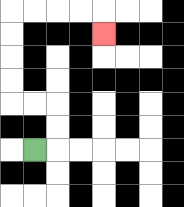{'start': '[1, 6]', 'end': '[4, 1]', 'path_directions': 'R,U,U,L,L,U,U,U,U,R,R,R,R,D', 'path_coordinates': '[[1, 6], [2, 6], [2, 5], [2, 4], [1, 4], [0, 4], [0, 3], [0, 2], [0, 1], [0, 0], [1, 0], [2, 0], [3, 0], [4, 0], [4, 1]]'}